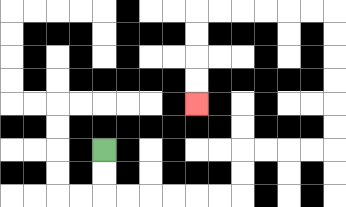{'start': '[4, 6]', 'end': '[8, 4]', 'path_directions': 'D,D,R,R,R,R,R,R,U,U,R,R,R,R,U,U,U,U,U,U,L,L,L,L,L,L,D,D,D,D', 'path_coordinates': '[[4, 6], [4, 7], [4, 8], [5, 8], [6, 8], [7, 8], [8, 8], [9, 8], [10, 8], [10, 7], [10, 6], [11, 6], [12, 6], [13, 6], [14, 6], [14, 5], [14, 4], [14, 3], [14, 2], [14, 1], [14, 0], [13, 0], [12, 0], [11, 0], [10, 0], [9, 0], [8, 0], [8, 1], [8, 2], [8, 3], [8, 4]]'}